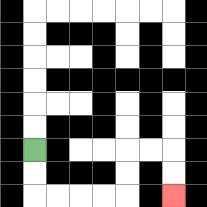{'start': '[1, 6]', 'end': '[7, 8]', 'path_directions': 'D,D,R,R,R,R,U,U,R,R,D,D', 'path_coordinates': '[[1, 6], [1, 7], [1, 8], [2, 8], [3, 8], [4, 8], [5, 8], [5, 7], [5, 6], [6, 6], [7, 6], [7, 7], [7, 8]]'}